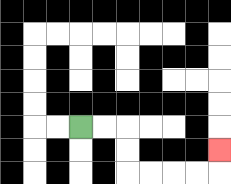{'start': '[3, 5]', 'end': '[9, 6]', 'path_directions': 'R,R,D,D,R,R,R,R,U', 'path_coordinates': '[[3, 5], [4, 5], [5, 5], [5, 6], [5, 7], [6, 7], [7, 7], [8, 7], [9, 7], [9, 6]]'}